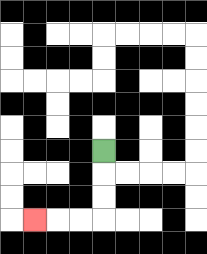{'start': '[4, 6]', 'end': '[1, 9]', 'path_directions': 'D,D,D,L,L,L', 'path_coordinates': '[[4, 6], [4, 7], [4, 8], [4, 9], [3, 9], [2, 9], [1, 9]]'}